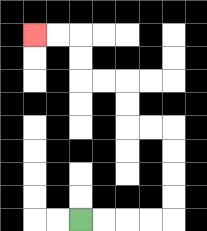{'start': '[3, 9]', 'end': '[1, 1]', 'path_directions': 'R,R,R,R,U,U,U,U,L,L,U,U,L,L,U,U,L,L', 'path_coordinates': '[[3, 9], [4, 9], [5, 9], [6, 9], [7, 9], [7, 8], [7, 7], [7, 6], [7, 5], [6, 5], [5, 5], [5, 4], [5, 3], [4, 3], [3, 3], [3, 2], [3, 1], [2, 1], [1, 1]]'}